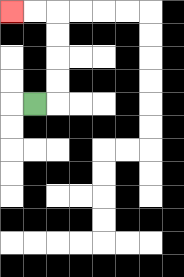{'start': '[1, 4]', 'end': '[0, 0]', 'path_directions': 'R,U,U,U,U,L,L', 'path_coordinates': '[[1, 4], [2, 4], [2, 3], [2, 2], [2, 1], [2, 0], [1, 0], [0, 0]]'}